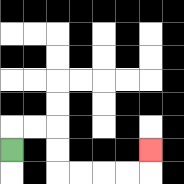{'start': '[0, 6]', 'end': '[6, 6]', 'path_directions': 'U,R,R,D,D,R,R,R,R,U', 'path_coordinates': '[[0, 6], [0, 5], [1, 5], [2, 5], [2, 6], [2, 7], [3, 7], [4, 7], [5, 7], [6, 7], [6, 6]]'}